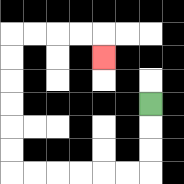{'start': '[6, 4]', 'end': '[4, 2]', 'path_directions': 'D,D,D,L,L,L,L,L,L,U,U,U,U,U,U,R,R,R,R,D', 'path_coordinates': '[[6, 4], [6, 5], [6, 6], [6, 7], [5, 7], [4, 7], [3, 7], [2, 7], [1, 7], [0, 7], [0, 6], [0, 5], [0, 4], [0, 3], [0, 2], [0, 1], [1, 1], [2, 1], [3, 1], [4, 1], [4, 2]]'}